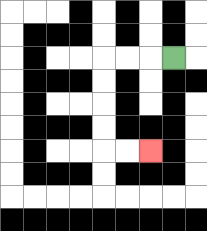{'start': '[7, 2]', 'end': '[6, 6]', 'path_directions': 'L,L,L,D,D,D,D,R,R', 'path_coordinates': '[[7, 2], [6, 2], [5, 2], [4, 2], [4, 3], [4, 4], [4, 5], [4, 6], [5, 6], [6, 6]]'}